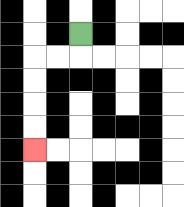{'start': '[3, 1]', 'end': '[1, 6]', 'path_directions': 'D,L,L,D,D,D,D', 'path_coordinates': '[[3, 1], [3, 2], [2, 2], [1, 2], [1, 3], [1, 4], [1, 5], [1, 6]]'}